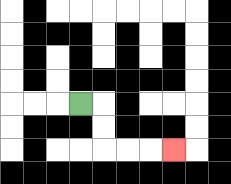{'start': '[3, 4]', 'end': '[7, 6]', 'path_directions': 'R,D,D,R,R,R', 'path_coordinates': '[[3, 4], [4, 4], [4, 5], [4, 6], [5, 6], [6, 6], [7, 6]]'}